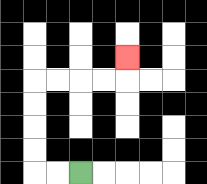{'start': '[3, 7]', 'end': '[5, 2]', 'path_directions': 'L,L,U,U,U,U,R,R,R,R,U', 'path_coordinates': '[[3, 7], [2, 7], [1, 7], [1, 6], [1, 5], [1, 4], [1, 3], [2, 3], [3, 3], [4, 3], [5, 3], [5, 2]]'}